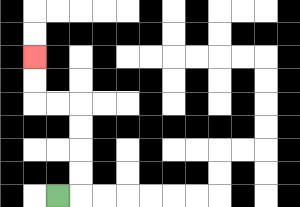{'start': '[2, 8]', 'end': '[1, 2]', 'path_directions': 'R,U,U,U,U,L,L,U,U', 'path_coordinates': '[[2, 8], [3, 8], [3, 7], [3, 6], [3, 5], [3, 4], [2, 4], [1, 4], [1, 3], [1, 2]]'}